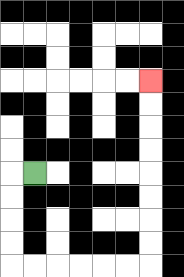{'start': '[1, 7]', 'end': '[6, 3]', 'path_directions': 'L,D,D,D,D,R,R,R,R,R,R,U,U,U,U,U,U,U,U', 'path_coordinates': '[[1, 7], [0, 7], [0, 8], [0, 9], [0, 10], [0, 11], [1, 11], [2, 11], [3, 11], [4, 11], [5, 11], [6, 11], [6, 10], [6, 9], [6, 8], [6, 7], [6, 6], [6, 5], [6, 4], [6, 3]]'}